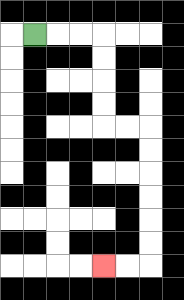{'start': '[1, 1]', 'end': '[4, 11]', 'path_directions': 'R,R,R,D,D,D,D,R,R,D,D,D,D,D,D,L,L', 'path_coordinates': '[[1, 1], [2, 1], [3, 1], [4, 1], [4, 2], [4, 3], [4, 4], [4, 5], [5, 5], [6, 5], [6, 6], [6, 7], [6, 8], [6, 9], [6, 10], [6, 11], [5, 11], [4, 11]]'}